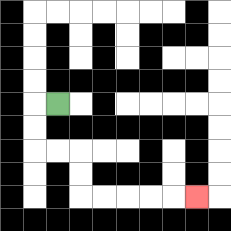{'start': '[2, 4]', 'end': '[8, 8]', 'path_directions': 'L,D,D,R,R,D,D,R,R,R,R,R', 'path_coordinates': '[[2, 4], [1, 4], [1, 5], [1, 6], [2, 6], [3, 6], [3, 7], [3, 8], [4, 8], [5, 8], [6, 8], [7, 8], [8, 8]]'}